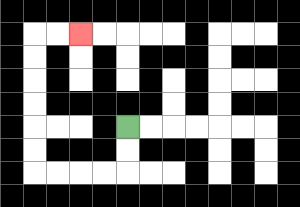{'start': '[5, 5]', 'end': '[3, 1]', 'path_directions': 'D,D,L,L,L,L,U,U,U,U,U,U,R,R', 'path_coordinates': '[[5, 5], [5, 6], [5, 7], [4, 7], [3, 7], [2, 7], [1, 7], [1, 6], [1, 5], [1, 4], [1, 3], [1, 2], [1, 1], [2, 1], [3, 1]]'}